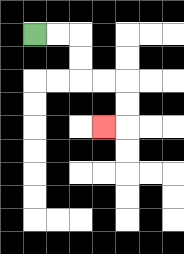{'start': '[1, 1]', 'end': '[4, 5]', 'path_directions': 'R,R,D,D,R,R,D,D,L', 'path_coordinates': '[[1, 1], [2, 1], [3, 1], [3, 2], [3, 3], [4, 3], [5, 3], [5, 4], [5, 5], [4, 5]]'}